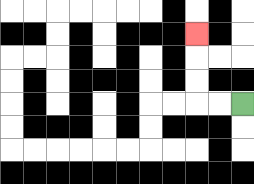{'start': '[10, 4]', 'end': '[8, 1]', 'path_directions': 'L,L,U,U,U', 'path_coordinates': '[[10, 4], [9, 4], [8, 4], [8, 3], [8, 2], [8, 1]]'}